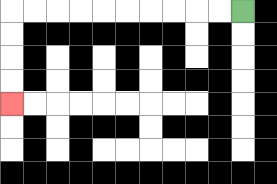{'start': '[10, 0]', 'end': '[0, 4]', 'path_directions': 'L,L,L,L,L,L,L,L,L,L,D,D,D,D', 'path_coordinates': '[[10, 0], [9, 0], [8, 0], [7, 0], [6, 0], [5, 0], [4, 0], [3, 0], [2, 0], [1, 0], [0, 0], [0, 1], [0, 2], [0, 3], [0, 4]]'}